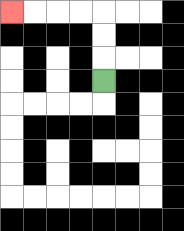{'start': '[4, 3]', 'end': '[0, 0]', 'path_directions': 'U,U,U,L,L,L,L', 'path_coordinates': '[[4, 3], [4, 2], [4, 1], [4, 0], [3, 0], [2, 0], [1, 0], [0, 0]]'}